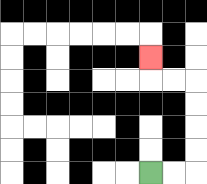{'start': '[6, 7]', 'end': '[6, 2]', 'path_directions': 'R,R,U,U,U,U,L,L,U', 'path_coordinates': '[[6, 7], [7, 7], [8, 7], [8, 6], [8, 5], [8, 4], [8, 3], [7, 3], [6, 3], [6, 2]]'}